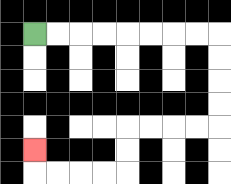{'start': '[1, 1]', 'end': '[1, 6]', 'path_directions': 'R,R,R,R,R,R,R,R,D,D,D,D,L,L,L,L,D,D,L,L,L,L,U', 'path_coordinates': '[[1, 1], [2, 1], [3, 1], [4, 1], [5, 1], [6, 1], [7, 1], [8, 1], [9, 1], [9, 2], [9, 3], [9, 4], [9, 5], [8, 5], [7, 5], [6, 5], [5, 5], [5, 6], [5, 7], [4, 7], [3, 7], [2, 7], [1, 7], [1, 6]]'}